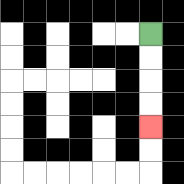{'start': '[6, 1]', 'end': '[6, 5]', 'path_directions': 'D,D,D,D', 'path_coordinates': '[[6, 1], [6, 2], [6, 3], [6, 4], [6, 5]]'}